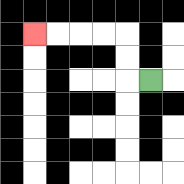{'start': '[6, 3]', 'end': '[1, 1]', 'path_directions': 'L,U,U,L,L,L,L', 'path_coordinates': '[[6, 3], [5, 3], [5, 2], [5, 1], [4, 1], [3, 1], [2, 1], [1, 1]]'}